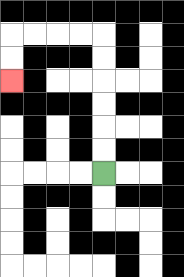{'start': '[4, 7]', 'end': '[0, 3]', 'path_directions': 'U,U,U,U,U,U,L,L,L,L,D,D', 'path_coordinates': '[[4, 7], [4, 6], [4, 5], [4, 4], [4, 3], [4, 2], [4, 1], [3, 1], [2, 1], [1, 1], [0, 1], [0, 2], [0, 3]]'}